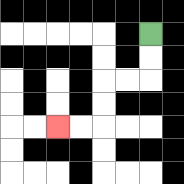{'start': '[6, 1]', 'end': '[2, 5]', 'path_directions': 'D,D,L,L,D,D,L,L', 'path_coordinates': '[[6, 1], [6, 2], [6, 3], [5, 3], [4, 3], [4, 4], [4, 5], [3, 5], [2, 5]]'}